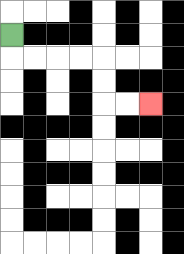{'start': '[0, 1]', 'end': '[6, 4]', 'path_directions': 'D,R,R,R,R,D,D,R,R', 'path_coordinates': '[[0, 1], [0, 2], [1, 2], [2, 2], [3, 2], [4, 2], [4, 3], [4, 4], [5, 4], [6, 4]]'}